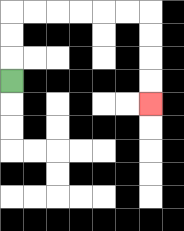{'start': '[0, 3]', 'end': '[6, 4]', 'path_directions': 'U,U,U,R,R,R,R,R,R,D,D,D,D', 'path_coordinates': '[[0, 3], [0, 2], [0, 1], [0, 0], [1, 0], [2, 0], [3, 0], [4, 0], [5, 0], [6, 0], [6, 1], [6, 2], [6, 3], [6, 4]]'}